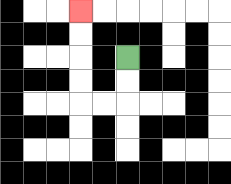{'start': '[5, 2]', 'end': '[3, 0]', 'path_directions': 'D,D,L,L,U,U,U,U', 'path_coordinates': '[[5, 2], [5, 3], [5, 4], [4, 4], [3, 4], [3, 3], [3, 2], [3, 1], [3, 0]]'}